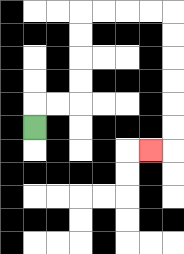{'start': '[1, 5]', 'end': '[6, 6]', 'path_directions': 'U,R,R,U,U,U,U,R,R,R,R,D,D,D,D,D,D,L', 'path_coordinates': '[[1, 5], [1, 4], [2, 4], [3, 4], [3, 3], [3, 2], [3, 1], [3, 0], [4, 0], [5, 0], [6, 0], [7, 0], [7, 1], [7, 2], [7, 3], [7, 4], [7, 5], [7, 6], [6, 6]]'}